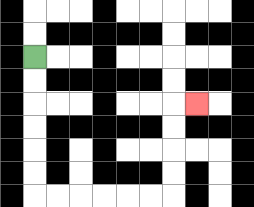{'start': '[1, 2]', 'end': '[8, 4]', 'path_directions': 'D,D,D,D,D,D,R,R,R,R,R,R,U,U,U,U,R', 'path_coordinates': '[[1, 2], [1, 3], [1, 4], [1, 5], [1, 6], [1, 7], [1, 8], [2, 8], [3, 8], [4, 8], [5, 8], [6, 8], [7, 8], [7, 7], [7, 6], [7, 5], [7, 4], [8, 4]]'}